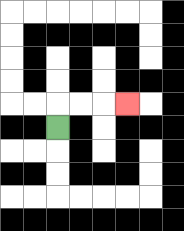{'start': '[2, 5]', 'end': '[5, 4]', 'path_directions': 'U,R,R,R', 'path_coordinates': '[[2, 5], [2, 4], [3, 4], [4, 4], [5, 4]]'}